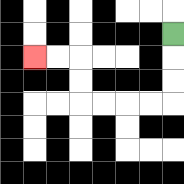{'start': '[7, 1]', 'end': '[1, 2]', 'path_directions': 'D,D,D,L,L,L,L,U,U,L,L', 'path_coordinates': '[[7, 1], [7, 2], [7, 3], [7, 4], [6, 4], [5, 4], [4, 4], [3, 4], [3, 3], [3, 2], [2, 2], [1, 2]]'}